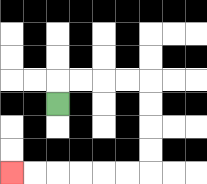{'start': '[2, 4]', 'end': '[0, 7]', 'path_directions': 'U,R,R,R,R,D,D,D,D,L,L,L,L,L,L', 'path_coordinates': '[[2, 4], [2, 3], [3, 3], [4, 3], [5, 3], [6, 3], [6, 4], [6, 5], [6, 6], [6, 7], [5, 7], [4, 7], [3, 7], [2, 7], [1, 7], [0, 7]]'}